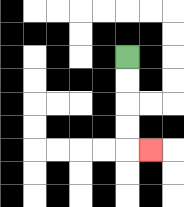{'start': '[5, 2]', 'end': '[6, 6]', 'path_directions': 'D,D,D,D,R', 'path_coordinates': '[[5, 2], [5, 3], [5, 4], [5, 5], [5, 6], [6, 6]]'}